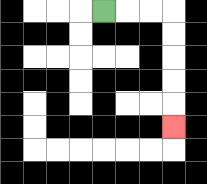{'start': '[4, 0]', 'end': '[7, 5]', 'path_directions': 'R,R,R,D,D,D,D,D', 'path_coordinates': '[[4, 0], [5, 0], [6, 0], [7, 0], [7, 1], [7, 2], [7, 3], [7, 4], [7, 5]]'}